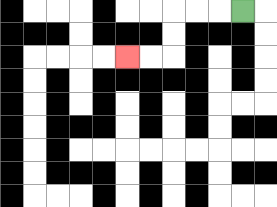{'start': '[10, 0]', 'end': '[5, 2]', 'path_directions': 'L,L,L,D,D,L,L', 'path_coordinates': '[[10, 0], [9, 0], [8, 0], [7, 0], [7, 1], [7, 2], [6, 2], [5, 2]]'}